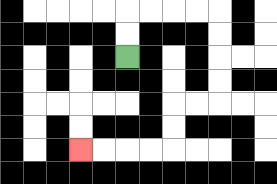{'start': '[5, 2]', 'end': '[3, 6]', 'path_directions': 'U,U,R,R,R,R,D,D,D,D,L,L,D,D,L,L,L,L', 'path_coordinates': '[[5, 2], [5, 1], [5, 0], [6, 0], [7, 0], [8, 0], [9, 0], [9, 1], [9, 2], [9, 3], [9, 4], [8, 4], [7, 4], [7, 5], [7, 6], [6, 6], [5, 6], [4, 6], [3, 6]]'}